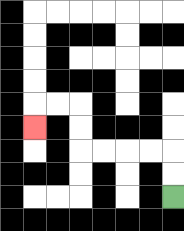{'start': '[7, 8]', 'end': '[1, 5]', 'path_directions': 'U,U,L,L,L,L,U,U,L,L,D', 'path_coordinates': '[[7, 8], [7, 7], [7, 6], [6, 6], [5, 6], [4, 6], [3, 6], [3, 5], [3, 4], [2, 4], [1, 4], [1, 5]]'}